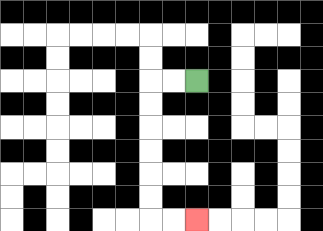{'start': '[8, 3]', 'end': '[8, 9]', 'path_directions': 'L,L,D,D,D,D,D,D,R,R', 'path_coordinates': '[[8, 3], [7, 3], [6, 3], [6, 4], [6, 5], [6, 6], [6, 7], [6, 8], [6, 9], [7, 9], [8, 9]]'}